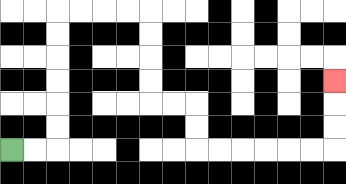{'start': '[0, 6]', 'end': '[14, 3]', 'path_directions': 'R,R,U,U,U,U,U,U,R,R,R,R,D,D,D,D,R,R,D,D,R,R,R,R,R,R,U,U,U', 'path_coordinates': '[[0, 6], [1, 6], [2, 6], [2, 5], [2, 4], [2, 3], [2, 2], [2, 1], [2, 0], [3, 0], [4, 0], [5, 0], [6, 0], [6, 1], [6, 2], [6, 3], [6, 4], [7, 4], [8, 4], [8, 5], [8, 6], [9, 6], [10, 6], [11, 6], [12, 6], [13, 6], [14, 6], [14, 5], [14, 4], [14, 3]]'}